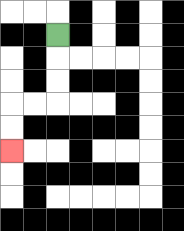{'start': '[2, 1]', 'end': '[0, 6]', 'path_directions': 'D,D,D,L,L,D,D', 'path_coordinates': '[[2, 1], [2, 2], [2, 3], [2, 4], [1, 4], [0, 4], [0, 5], [0, 6]]'}